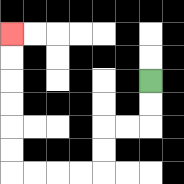{'start': '[6, 3]', 'end': '[0, 1]', 'path_directions': 'D,D,L,L,D,D,L,L,L,L,U,U,U,U,U,U', 'path_coordinates': '[[6, 3], [6, 4], [6, 5], [5, 5], [4, 5], [4, 6], [4, 7], [3, 7], [2, 7], [1, 7], [0, 7], [0, 6], [0, 5], [0, 4], [0, 3], [0, 2], [0, 1]]'}